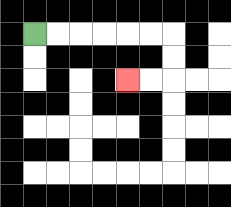{'start': '[1, 1]', 'end': '[5, 3]', 'path_directions': 'R,R,R,R,R,R,D,D,L,L', 'path_coordinates': '[[1, 1], [2, 1], [3, 1], [4, 1], [5, 1], [6, 1], [7, 1], [7, 2], [7, 3], [6, 3], [5, 3]]'}